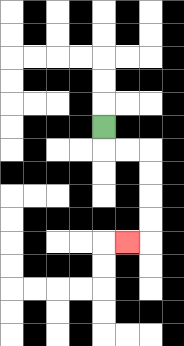{'start': '[4, 5]', 'end': '[5, 10]', 'path_directions': 'D,R,R,D,D,D,D,L', 'path_coordinates': '[[4, 5], [4, 6], [5, 6], [6, 6], [6, 7], [6, 8], [6, 9], [6, 10], [5, 10]]'}